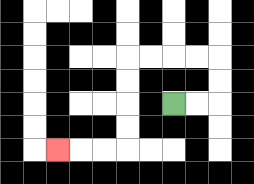{'start': '[7, 4]', 'end': '[2, 6]', 'path_directions': 'R,R,U,U,L,L,L,L,D,D,D,D,L,L,L', 'path_coordinates': '[[7, 4], [8, 4], [9, 4], [9, 3], [9, 2], [8, 2], [7, 2], [6, 2], [5, 2], [5, 3], [5, 4], [5, 5], [5, 6], [4, 6], [3, 6], [2, 6]]'}